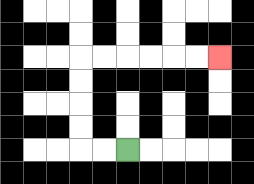{'start': '[5, 6]', 'end': '[9, 2]', 'path_directions': 'L,L,U,U,U,U,R,R,R,R,R,R', 'path_coordinates': '[[5, 6], [4, 6], [3, 6], [3, 5], [3, 4], [3, 3], [3, 2], [4, 2], [5, 2], [6, 2], [7, 2], [8, 2], [9, 2]]'}